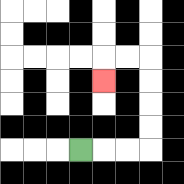{'start': '[3, 6]', 'end': '[4, 3]', 'path_directions': 'R,R,R,U,U,U,U,L,L,D', 'path_coordinates': '[[3, 6], [4, 6], [5, 6], [6, 6], [6, 5], [6, 4], [6, 3], [6, 2], [5, 2], [4, 2], [4, 3]]'}